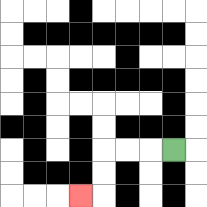{'start': '[7, 6]', 'end': '[3, 8]', 'path_directions': 'L,L,L,D,D,L', 'path_coordinates': '[[7, 6], [6, 6], [5, 6], [4, 6], [4, 7], [4, 8], [3, 8]]'}